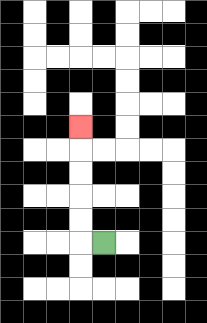{'start': '[4, 10]', 'end': '[3, 5]', 'path_directions': 'L,U,U,U,U,U', 'path_coordinates': '[[4, 10], [3, 10], [3, 9], [3, 8], [3, 7], [3, 6], [3, 5]]'}